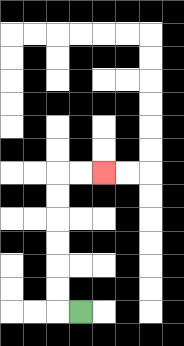{'start': '[3, 13]', 'end': '[4, 7]', 'path_directions': 'L,U,U,U,U,U,U,R,R', 'path_coordinates': '[[3, 13], [2, 13], [2, 12], [2, 11], [2, 10], [2, 9], [2, 8], [2, 7], [3, 7], [4, 7]]'}